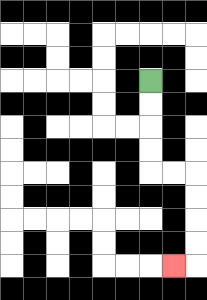{'start': '[6, 3]', 'end': '[7, 11]', 'path_directions': 'D,D,D,D,R,R,D,D,D,D,L', 'path_coordinates': '[[6, 3], [6, 4], [6, 5], [6, 6], [6, 7], [7, 7], [8, 7], [8, 8], [8, 9], [8, 10], [8, 11], [7, 11]]'}